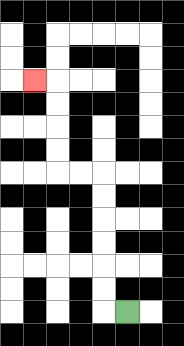{'start': '[5, 13]', 'end': '[1, 3]', 'path_directions': 'L,U,U,U,U,U,U,L,L,U,U,U,U,L', 'path_coordinates': '[[5, 13], [4, 13], [4, 12], [4, 11], [4, 10], [4, 9], [4, 8], [4, 7], [3, 7], [2, 7], [2, 6], [2, 5], [2, 4], [2, 3], [1, 3]]'}